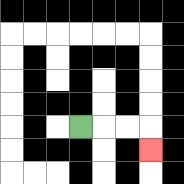{'start': '[3, 5]', 'end': '[6, 6]', 'path_directions': 'R,R,R,D', 'path_coordinates': '[[3, 5], [4, 5], [5, 5], [6, 5], [6, 6]]'}